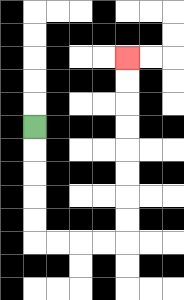{'start': '[1, 5]', 'end': '[5, 2]', 'path_directions': 'D,D,D,D,D,R,R,R,R,U,U,U,U,U,U,U,U', 'path_coordinates': '[[1, 5], [1, 6], [1, 7], [1, 8], [1, 9], [1, 10], [2, 10], [3, 10], [4, 10], [5, 10], [5, 9], [5, 8], [5, 7], [5, 6], [5, 5], [5, 4], [5, 3], [5, 2]]'}